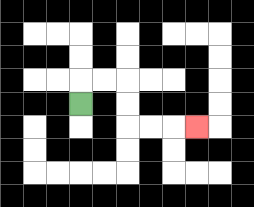{'start': '[3, 4]', 'end': '[8, 5]', 'path_directions': 'U,R,R,D,D,R,R,R', 'path_coordinates': '[[3, 4], [3, 3], [4, 3], [5, 3], [5, 4], [5, 5], [6, 5], [7, 5], [8, 5]]'}